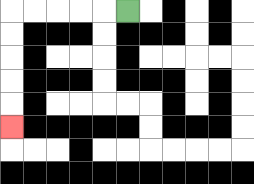{'start': '[5, 0]', 'end': '[0, 5]', 'path_directions': 'L,L,L,L,L,D,D,D,D,D', 'path_coordinates': '[[5, 0], [4, 0], [3, 0], [2, 0], [1, 0], [0, 0], [0, 1], [0, 2], [0, 3], [0, 4], [0, 5]]'}